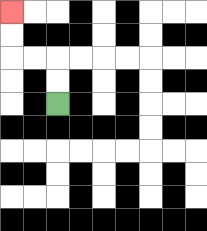{'start': '[2, 4]', 'end': '[0, 0]', 'path_directions': 'U,U,L,L,U,U', 'path_coordinates': '[[2, 4], [2, 3], [2, 2], [1, 2], [0, 2], [0, 1], [0, 0]]'}